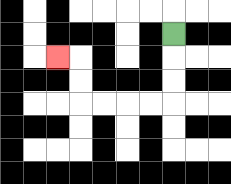{'start': '[7, 1]', 'end': '[2, 2]', 'path_directions': 'D,D,D,L,L,L,L,U,U,L', 'path_coordinates': '[[7, 1], [7, 2], [7, 3], [7, 4], [6, 4], [5, 4], [4, 4], [3, 4], [3, 3], [3, 2], [2, 2]]'}